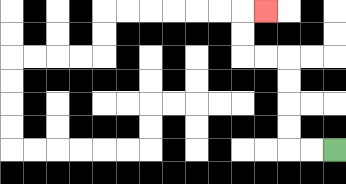{'start': '[14, 6]', 'end': '[11, 0]', 'path_directions': 'L,L,U,U,U,U,L,L,U,U,R', 'path_coordinates': '[[14, 6], [13, 6], [12, 6], [12, 5], [12, 4], [12, 3], [12, 2], [11, 2], [10, 2], [10, 1], [10, 0], [11, 0]]'}